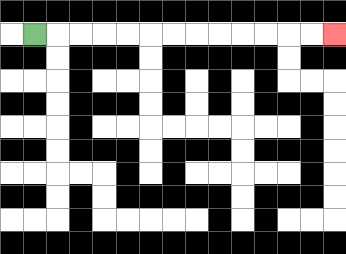{'start': '[1, 1]', 'end': '[14, 1]', 'path_directions': 'R,R,R,R,R,R,R,R,R,R,R,R,R', 'path_coordinates': '[[1, 1], [2, 1], [3, 1], [4, 1], [5, 1], [6, 1], [7, 1], [8, 1], [9, 1], [10, 1], [11, 1], [12, 1], [13, 1], [14, 1]]'}